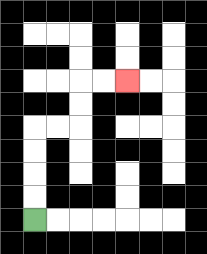{'start': '[1, 9]', 'end': '[5, 3]', 'path_directions': 'U,U,U,U,R,R,U,U,R,R', 'path_coordinates': '[[1, 9], [1, 8], [1, 7], [1, 6], [1, 5], [2, 5], [3, 5], [3, 4], [3, 3], [4, 3], [5, 3]]'}